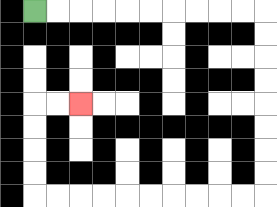{'start': '[1, 0]', 'end': '[3, 4]', 'path_directions': 'R,R,R,R,R,R,R,R,R,R,D,D,D,D,D,D,D,D,L,L,L,L,L,L,L,L,L,L,U,U,U,U,R,R', 'path_coordinates': '[[1, 0], [2, 0], [3, 0], [4, 0], [5, 0], [6, 0], [7, 0], [8, 0], [9, 0], [10, 0], [11, 0], [11, 1], [11, 2], [11, 3], [11, 4], [11, 5], [11, 6], [11, 7], [11, 8], [10, 8], [9, 8], [8, 8], [7, 8], [6, 8], [5, 8], [4, 8], [3, 8], [2, 8], [1, 8], [1, 7], [1, 6], [1, 5], [1, 4], [2, 4], [3, 4]]'}